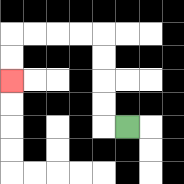{'start': '[5, 5]', 'end': '[0, 3]', 'path_directions': 'L,U,U,U,U,L,L,L,L,D,D', 'path_coordinates': '[[5, 5], [4, 5], [4, 4], [4, 3], [4, 2], [4, 1], [3, 1], [2, 1], [1, 1], [0, 1], [0, 2], [0, 3]]'}